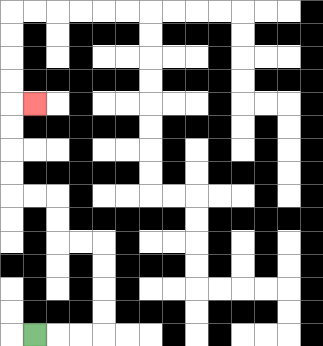{'start': '[1, 14]', 'end': '[1, 4]', 'path_directions': 'R,R,R,U,U,U,U,L,L,U,U,L,L,U,U,U,U,R', 'path_coordinates': '[[1, 14], [2, 14], [3, 14], [4, 14], [4, 13], [4, 12], [4, 11], [4, 10], [3, 10], [2, 10], [2, 9], [2, 8], [1, 8], [0, 8], [0, 7], [0, 6], [0, 5], [0, 4], [1, 4]]'}